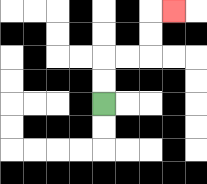{'start': '[4, 4]', 'end': '[7, 0]', 'path_directions': 'U,U,R,R,U,U,R', 'path_coordinates': '[[4, 4], [4, 3], [4, 2], [5, 2], [6, 2], [6, 1], [6, 0], [7, 0]]'}